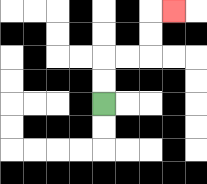{'start': '[4, 4]', 'end': '[7, 0]', 'path_directions': 'U,U,R,R,U,U,R', 'path_coordinates': '[[4, 4], [4, 3], [4, 2], [5, 2], [6, 2], [6, 1], [6, 0], [7, 0]]'}